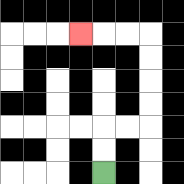{'start': '[4, 7]', 'end': '[3, 1]', 'path_directions': 'U,U,R,R,U,U,U,U,L,L,L', 'path_coordinates': '[[4, 7], [4, 6], [4, 5], [5, 5], [6, 5], [6, 4], [6, 3], [6, 2], [6, 1], [5, 1], [4, 1], [3, 1]]'}